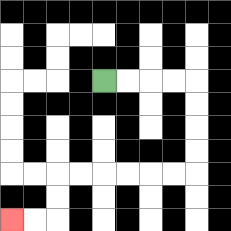{'start': '[4, 3]', 'end': '[0, 9]', 'path_directions': 'R,R,R,R,D,D,D,D,L,L,L,L,L,L,D,D,L,L', 'path_coordinates': '[[4, 3], [5, 3], [6, 3], [7, 3], [8, 3], [8, 4], [8, 5], [8, 6], [8, 7], [7, 7], [6, 7], [5, 7], [4, 7], [3, 7], [2, 7], [2, 8], [2, 9], [1, 9], [0, 9]]'}